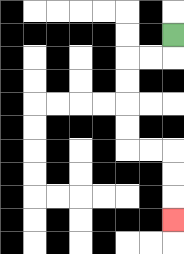{'start': '[7, 1]', 'end': '[7, 9]', 'path_directions': 'D,L,L,D,D,D,D,R,R,D,D,D', 'path_coordinates': '[[7, 1], [7, 2], [6, 2], [5, 2], [5, 3], [5, 4], [5, 5], [5, 6], [6, 6], [7, 6], [7, 7], [7, 8], [7, 9]]'}